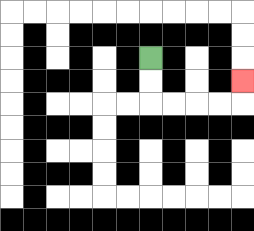{'start': '[6, 2]', 'end': '[10, 3]', 'path_directions': 'D,D,R,R,R,R,U', 'path_coordinates': '[[6, 2], [6, 3], [6, 4], [7, 4], [8, 4], [9, 4], [10, 4], [10, 3]]'}